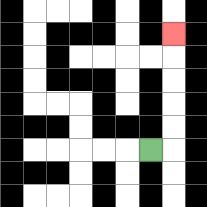{'start': '[6, 6]', 'end': '[7, 1]', 'path_directions': 'R,U,U,U,U,U', 'path_coordinates': '[[6, 6], [7, 6], [7, 5], [7, 4], [7, 3], [7, 2], [7, 1]]'}